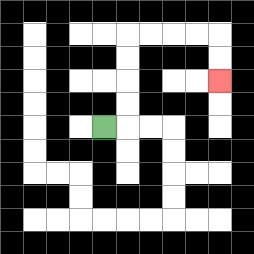{'start': '[4, 5]', 'end': '[9, 3]', 'path_directions': 'R,U,U,U,U,R,R,R,R,D,D', 'path_coordinates': '[[4, 5], [5, 5], [5, 4], [5, 3], [5, 2], [5, 1], [6, 1], [7, 1], [8, 1], [9, 1], [9, 2], [9, 3]]'}